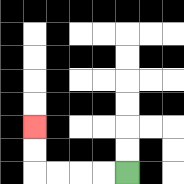{'start': '[5, 7]', 'end': '[1, 5]', 'path_directions': 'L,L,L,L,U,U', 'path_coordinates': '[[5, 7], [4, 7], [3, 7], [2, 7], [1, 7], [1, 6], [1, 5]]'}